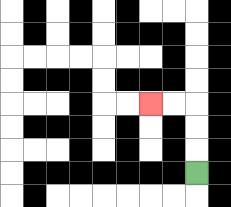{'start': '[8, 7]', 'end': '[6, 4]', 'path_directions': 'U,U,U,L,L', 'path_coordinates': '[[8, 7], [8, 6], [8, 5], [8, 4], [7, 4], [6, 4]]'}